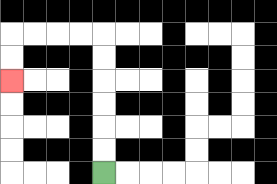{'start': '[4, 7]', 'end': '[0, 3]', 'path_directions': 'U,U,U,U,U,U,L,L,L,L,D,D', 'path_coordinates': '[[4, 7], [4, 6], [4, 5], [4, 4], [4, 3], [4, 2], [4, 1], [3, 1], [2, 1], [1, 1], [0, 1], [0, 2], [0, 3]]'}